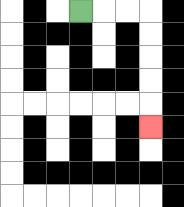{'start': '[3, 0]', 'end': '[6, 5]', 'path_directions': 'R,R,R,D,D,D,D,D', 'path_coordinates': '[[3, 0], [4, 0], [5, 0], [6, 0], [6, 1], [6, 2], [6, 3], [6, 4], [6, 5]]'}